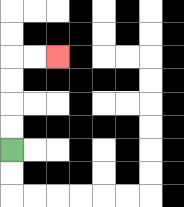{'start': '[0, 6]', 'end': '[2, 2]', 'path_directions': 'U,U,U,U,R,R', 'path_coordinates': '[[0, 6], [0, 5], [0, 4], [0, 3], [0, 2], [1, 2], [2, 2]]'}